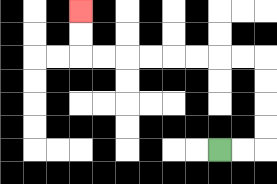{'start': '[9, 6]', 'end': '[3, 0]', 'path_directions': 'R,R,U,U,U,U,L,L,L,L,L,L,L,L,U,U', 'path_coordinates': '[[9, 6], [10, 6], [11, 6], [11, 5], [11, 4], [11, 3], [11, 2], [10, 2], [9, 2], [8, 2], [7, 2], [6, 2], [5, 2], [4, 2], [3, 2], [3, 1], [3, 0]]'}